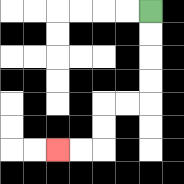{'start': '[6, 0]', 'end': '[2, 6]', 'path_directions': 'D,D,D,D,L,L,D,D,L,L', 'path_coordinates': '[[6, 0], [6, 1], [6, 2], [6, 3], [6, 4], [5, 4], [4, 4], [4, 5], [4, 6], [3, 6], [2, 6]]'}